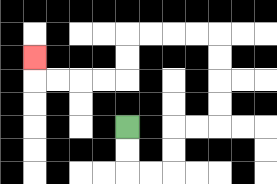{'start': '[5, 5]', 'end': '[1, 2]', 'path_directions': 'D,D,R,R,U,U,R,R,U,U,U,U,L,L,L,L,D,D,L,L,L,L,U', 'path_coordinates': '[[5, 5], [5, 6], [5, 7], [6, 7], [7, 7], [7, 6], [7, 5], [8, 5], [9, 5], [9, 4], [9, 3], [9, 2], [9, 1], [8, 1], [7, 1], [6, 1], [5, 1], [5, 2], [5, 3], [4, 3], [3, 3], [2, 3], [1, 3], [1, 2]]'}